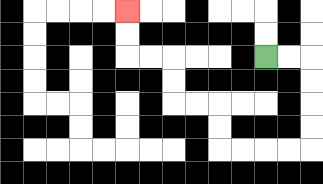{'start': '[11, 2]', 'end': '[5, 0]', 'path_directions': 'R,R,D,D,D,D,L,L,L,L,U,U,L,L,U,U,L,L,U,U', 'path_coordinates': '[[11, 2], [12, 2], [13, 2], [13, 3], [13, 4], [13, 5], [13, 6], [12, 6], [11, 6], [10, 6], [9, 6], [9, 5], [9, 4], [8, 4], [7, 4], [7, 3], [7, 2], [6, 2], [5, 2], [5, 1], [5, 0]]'}